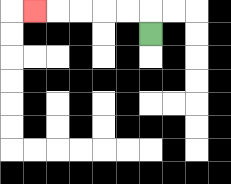{'start': '[6, 1]', 'end': '[1, 0]', 'path_directions': 'U,L,L,L,L,L', 'path_coordinates': '[[6, 1], [6, 0], [5, 0], [4, 0], [3, 0], [2, 0], [1, 0]]'}